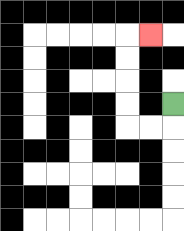{'start': '[7, 4]', 'end': '[6, 1]', 'path_directions': 'D,L,L,U,U,U,U,R', 'path_coordinates': '[[7, 4], [7, 5], [6, 5], [5, 5], [5, 4], [5, 3], [5, 2], [5, 1], [6, 1]]'}